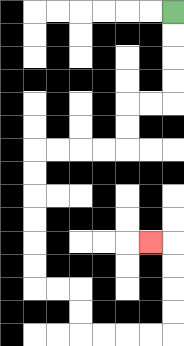{'start': '[7, 0]', 'end': '[6, 10]', 'path_directions': 'D,D,D,D,L,L,D,D,L,L,L,L,D,D,D,D,D,D,R,R,D,D,R,R,R,R,U,U,U,U,L', 'path_coordinates': '[[7, 0], [7, 1], [7, 2], [7, 3], [7, 4], [6, 4], [5, 4], [5, 5], [5, 6], [4, 6], [3, 6], [2, 6], [1, 6], [1, 7], [1, 8], [1, 9], [1, 10], [1, 11], [1, 12], [2, 12], [3, 12], [3, 13], [3, 14], [4, 14], [5, 14], [6, 14], [7, 14], [7, 13], [7, 12], [7, 11], [7, 10], [6, 10]]'}